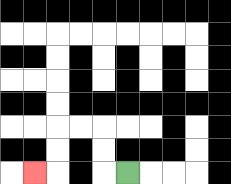{'start': '[5, 7]', 'end': '[1, 7]', 'path_directions': 'L,U,U,L,L,D,D,L', 'path_coordinates': '[[5, 7], [4, 7], [4, 6], [4, 5], [3, 5], [2, 5], [2, 6], [2, 7], [1, 7]]'}